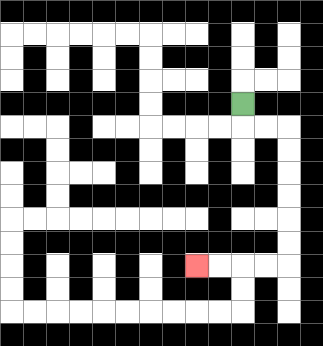{'start': '[10, 4]', 'end': '[8, 11]', 'path_directions': 'D,R,R,D,D,D,D,D,D,L,L,L,L', 'path_coordinates': '[[10, 4], [10, 5], [11, 5], [12, 5], [12, 6], [12, 7], [12, 8], [12, 9], [12, 10], [12, 11], [11, 11], [10, 11], [9, 11], [8, 11]]'}